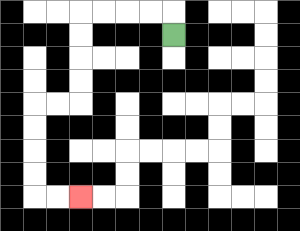{'start': '[7, 1]', 'end': '[3, 8]', 'path_directions': 'U,L,L,L,L,D,D,D,D,L,L,D,D,D,D,R,R', 'path_coordinates': '[[7, 1], [7, 0], [6, 0], [5, 0], [4, 0], [3, 0], [3, 1], [3, 2], [3, 3], [3, 4], [2, 4], [1, 4], [1, 5], [1, 6], [1, 7], [1, 8], [2, 8], [3, 8]]'}